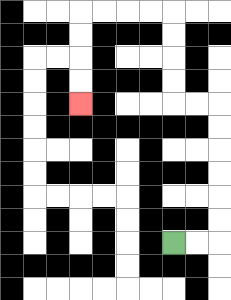{'start': '[7, 10]', 'end': '[3, 4]', 'path_directions': 'R,R,U,U,U,U,U,U,L,L,U,U,U,U,L,L,L,L,D,D,D,D', 'path_coordinates': '[[7, 10], [8, 10], [9, 10], [9, 9], [9, 8], [9, 7], [9, 6], [9, 5], [9, 4], [8, 4], [7, 4], [7, 3], [7, 2], [7, 1], [7, 0], [6, 0], [5, 0], [4, 0], [3, 0], [3, 1], [3, 2], [3, 3], [3, 4]]'}